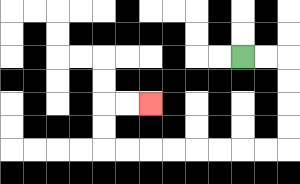{'start': '[10, 2]', 'end': '[6, 4]', 'path_directions': 'R,R,D,D,D,D,L,L,L,L,L,L,L,L,U,U,R,R', 'path_coordinates': '[[10, 2], [11, 2], [12, 2], [12, 3], [12, 4], [12, 5], [12, 6], [11, 6], [10, 6], [9, 6], [8, 6], [7, 6], [6, 6], [5, 6], [4, 6], [4, 5], [4, 4], [5, 4], [6, 4]]'}